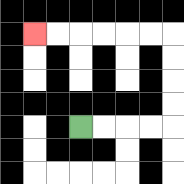{'start': '[3, 5]', 'end': '[1, 1]', 'path_directions': 'R,R,R,R,U,U,U,U,L,L,L,L,L,L', 'path_coordinates': '[[3, 5], [4, 5], [5, 5], [6, 5], [7, 5], [7, 4], [7, 3], [7, 2], [7, 1], [6, 1], [5, 1], [4, 1], [3, 1], [2, 1], [1, 1]]'}